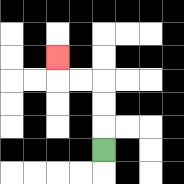{'start': '[4, 6]', 'end': '[2, 2]', 'path_directions': 'U,U,U,L,L,U', 'path_coordinates': '[[4, 6], [4, 5], [4, 4], [4, 3], [3, 3], [2, 3], [2, 2]]'}